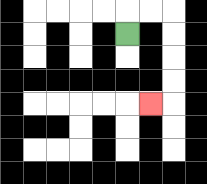{'start': '[5, 1]', 'end': '[6, 4]', 'path_directions': 'U,R,R,D,D,D,D,L', 'path_coordinates': '[[5, 1], [5, 0], [6, 0], [7, 0], [7, 1], [7, 2], [7, 3], [7, 4], [6, 4]]'}